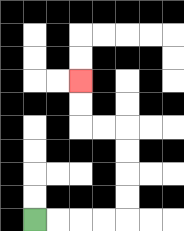{'start': '[1, 9]', 'end': '[3, 3]', 'path_directions': 'R,R,R,R,U,U,U,U,L,L,U,U', 'path_coordinates': '[[1, 9], [2, 9], [3, 9], [4, 9], [5, 9], [5, 8], [5, 7], [5, 6], [5, 5], [4, 5], [3, 5], [3, 4], [3, 3]]'}